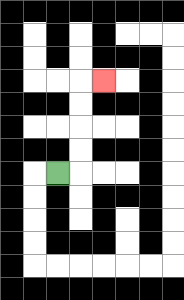{'start': '[2, 7]', 'end': '[4, 3]', 'path_directions': 'R,U,U,U,U,R', 'path_coordinates': '[[2, 7], [3, 7], [3, 6], [3, 5], [3, 4], [3, 3], [4, 3]]'}